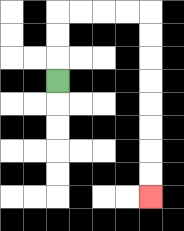{'start': '[2, 3]', 'end': '[6, 8]', 'path_directions': 'U,U,U,R,R,R,R,D,D,D,D,D,D,D,D', 'path_coordinates': '[[2, 3], [2, 2], [2, 1], [2, 0], [3, 0], [4, 0], [5, 0], [6, 0], [6, 1], [6, 2], [6, 3], [6, 4], [6, 5], [6, 6], [6, 7], [6, 8]]'}